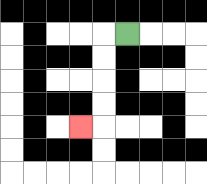{'start': '[5, 1]', 'end': '[3, 5]', 'path_directions': 'L,D,D,D,D,L', 'path_coordinates': '[[5, 1], [4, 1], [4, 2], [4, 3], [4, 4], [4, 5], [3, 5]]'}